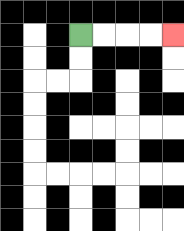{'start': '[3, 1]', 'end': '[7, 1]', 'path_directions': 'R,R,R,R', 'path_coordinates': '[[3, 1], [4, 1], [5, 1], [6, 1], [7, 1]]'}